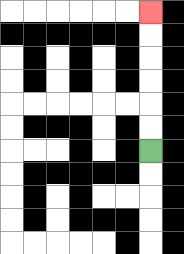{'start': '[6, 6]', 'end': '[6, 0]', 'path_directions': 'U,U,U,U,U,U', 'path_coordinates': '[[6, 6], [6, 5], [6, 4], [6, 3], [6, 2], [6, 1], [6, 0]]'}